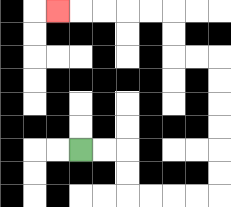{'start': '[3, 6]', 'end': '[2, 0]', 'path_directions': 'R,R,D,D,R,R,R,R,U,U,U,U,U,U,L,L,U,U,L,L,L,L,L', 'path_coordinates': '[[3, 6], [4, 6], [5, 6], [5, 7], [5, 8], [6, 8], [7, 8], [8, 8], [9, 8], [9, 7], [9, 6], [9, 5], [9, 4], [9, 3], [9, 2], [8, 2], [7, 2], [7, 1], [7, 0], [6, 0], [5, 0], [4, 0], [3, 0], [2, 0]]'}